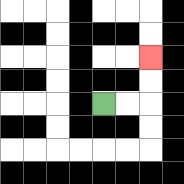{'start': '[4, 4]', 'end': '[6, 2]', 'path_directions': 'R,R,U,U', 'path_coordinates': '[[4, 4], [5, 4], [6, 4], [6, 3], [6, 2]]'}